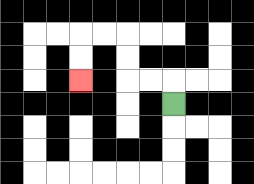{'start': '[7, 4]', 'end': '[3, 3]', 'path_directions': 'U,L,L,U,U,L,L,D,D', 'path_coordinates': '[[7, 4], [7, 3], [6, 3], [5, 3], [5, 2], [5, 1], [4, 1], [3, 1], [3, 2], [3, 3]]'}